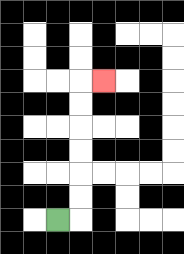{'start': '[2, 9]', 'end': '[4, 3]', 'path_directions': 'R,U,U,U,U,U,U,R', 'path_coordinates': '[[2, 9], [3, 9], [3, 8], [3, 7], [3, 6], [3, 5], [3, 4], [3, 3], [4, 3]]'}